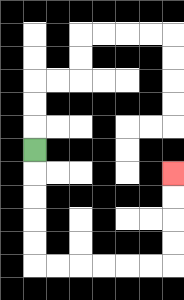{'start': '[1, 6]', 'end': '[7, 7]', 'path_directions': 'D,D,D,D,D,R,R,R,R,R,R,U,U,U,U', 'path_coordinates': '[[1, 6], [1, 7], [1, 8], [1, 9], [1, 10], [1, 11], [2, 11], [3, 11], [4, 11], [5, 11], [6, 11], [7, 11], [7, 10], [7, 9], [7, 8], [7, 7]]'}